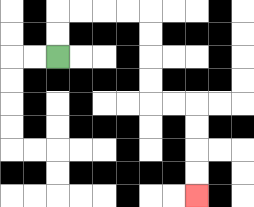{'start': '[2, 2]', 'end': '[8, 8]', 'path_directions': 'U,U,R,R,R,R,D,D,D,D,R,R,D,D,D,D', 'path_coordinates': '[[2, 2], [2, 1], [2, 0], [3, 0], [4, 0], [5, 0], [6, 0], [6, 1], [6, 2], [6, 3], [6, 4], [7, 4], [8, 4], [8, 5], [8, 6], [8, 7], [8, 8]]'}